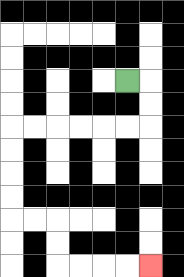{'start': '[5, 3]', 'end': '[6, 11]', 'path_directions': 'R,D,D,L,L,L,L,L,L,D,D,D,D,R,R,D,D,R,R,R,R', 'path_coordinates': '[[5, 3], [6, 3], [6, 4], [6, 5], [5, 5], [4, 5], [3, 5], [2, 5], [1, 5], [0, 5], [0, 6], [0, 7], [0, 8], [0, 9], [1, 9], [2, 9], [2, 10], [2, 11], [3, 11], [4, 11], [5, 11], [6, 11]]'}